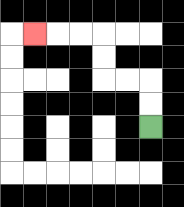{'start': '[6, 5]', 'end': '[1, 1]', 'path_directions': 'U,U,L,L,U,U,L,L,L', 'path_coordinates': '[[6, 5], [6, 4], [6, 3], [5, 3], [4, 3], [4, 2], [4, 1], [3, 1], [2, 1], [1, 1]]'}